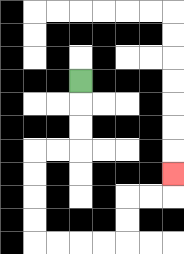{'start': '[3, 3]', 'end': '[7, 7]', 'path_directions': 'D,D,D,L,L,D,D,D,D,R,R,R,R,U,U,R,R,U', 'path_coordinates': '[[3, 3], [3, 4], [3, 5], [3, 6], [2, 6], [1, 6], [1, 7], [1, 8], [1, 9], [1, 10], [2, 10], [3, 10], [4, 10], [5, 10], [5, 9], [5, 8], [6, 8], [7, 8], [7, 7]]'}